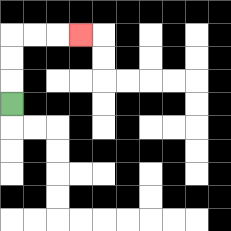{'start': '[0, 4]', 'end': '[3, 1]', 'path_directions': 'U,U,U,R,R,R', 'path_coordinates': '[[0, 4], [0, 3], [0, 2], [0, 1], [1, 1], [2, 1], [3, 1]]'}